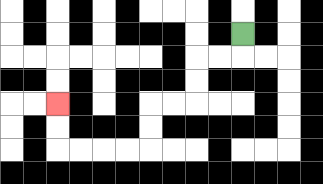{'start': '[10, 1]', 'end': '[2, 4]', 'path_directions': 'D,L,L,D,D,L,L,D,D,L,L,L,L,U,U', 'path_coordinates': '[[10, 1], [10, 2], [9, 2], [8, 2], [8, 3], [8, 4], [7, 4], [6, 4], [6, 5], [6, 6], [5, 6], [4, 6], [3, 6], [2, 6], [2, 5], [2, 4]]'}